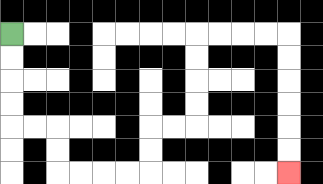{'start': '[0, 1]', 'end': '[12, 7]', 'path_directions': 'D,D,D,D,R,R,D,D,R,R,R,R,U,U,R,R,U,U,U,U,R,R,R,R,D,D,D,D,D,D', 'path_coordinates': '[[0, 1], [0, 2], [0, 3], [0, 4], [0, 5], [1, 5], [2, 5], [2, 6], [2, 7], [3, 7], [4, 7], [5, 7], [6, 7], [6, 6], [6, 5], [7, 5], [8, 5], [8, 4], [8, 3], [8, 2], [8, 1], [9, 1], [10, 1], [11, 1], [12, 1], [12, 2], [12, 3], [12, 4], [12, 5], [12, 6], [12, 7]]'}